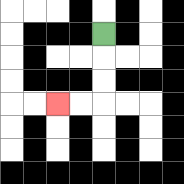{'start': '[4, 1]', 'end': '[2, 4]', 'path_directions': 'D,D,D,L,L', 'path_coordinates': '[[4, 1], [4, 2], [4, 3], [4, 4], [3, 4], [2, 4]]'}